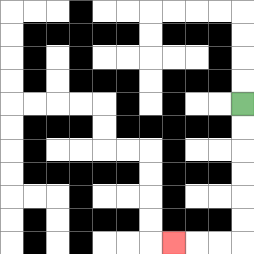{'start': '[10, 4]', 'end': '[7, 10]', 'path_directions': 'D,D,D,D,D,D,L,L,L', 'path_coordinates': '[[10, 4], [10, 5], [10, 6], [10, 7], [10, 8], [10, 9], [10, 10], [9, 10], [8, 10], [7, 10]]'}